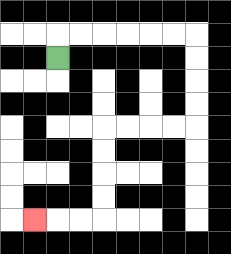{'start': '[2, 2]', 'end': '[1, 9]', 'path_directions': 'U,R,R,R,R,R,R,D,D,D,D,L,L,L,L,D,D,D,D,L,L,L', 'path_coordinates': '[[2, 2], [2, 1], [3, 1], [4, 1], [5, 1], [6, 1], [7, 1], [8, 1], [8, 2], [8, 3], [8, 4], [8, 5], [7, 5], [6, 5], [5, 5], [4, 5], [4, 6], [4, 7], [4, 8], [4, 9], [3, 9], [2, 9], [1, 9]]'}